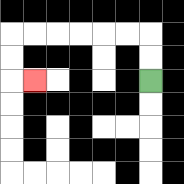{'start': '[6, 3]', 'end': '[1, 3]', 'path_directions': 'U,U,L,L,L,L,L,L,D,D,R', 'path_coordinates': '[[6, 3], [6, 2], [6, 1], [5, 1], [4, 1], [3, 1], [2, 1], [1, 1], [0, 1], [0, 2], [0, 3], [1, 3]]'}